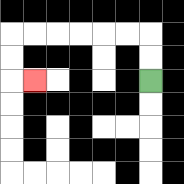{'start': '[6, 3]', 'end': '[1, 3]', 'path_directions': 'U,U,L,L,L,L,L,L,D,D,R', 'path_coordinates': '[[6, 3], [6, 2], [6, 1], [5, 1], [4, 1], [3, 1], [2, 1], [1, 1], [0, 1], [0, 2], [0, 3], [1, 3]]'}